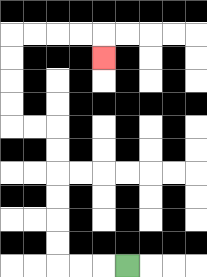{'start': '[5, 11]', 'end': '[4, 2]', 'path_directions': 'L,L,L,U,U,U,U,U,U,L,L,U,U,U,U,R,R,R,R,D', 'path_coordinates': '[[5, 11], [4, 11], [3, 11], [2, 11], [2, 10], [2, 9], [2, 8], [2, 7], [2, 6], [2, 5], [1, 5], [0, 5], [0, 4], [0, 3], [0, 2], [0, 1], [1, 1], [2, 1], [3, 1], [4, 1], [4, 2]]'}